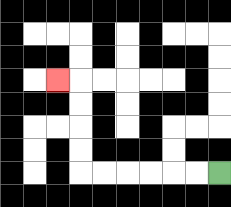{'start': '[9, 7]', 'end': '[2, 3]', 'path_directions': 'L,L,L,L,L,L,U,U,U,U,L', 'path_coordinates': '[[9, 7], [8, 7], [7, 7], [6, 7], [5, 7], [4, 7], [3, 7], [3, 6], [3, 5], [3, 4], [3, 3], [2, 3]]'}